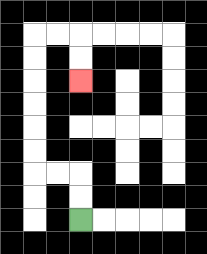{'start': '[3, 9]', 'end': '[3, 3]', 'path_directions': 'U,U,L,L,U,U,U,U,U,U,R,R,D,D', 'path_coordinates': '[[3, 9], [3, 8], [3, 7], [2, 7], [1, 7], [1, 6], [1, 5], [1, 4], [1, 3], [1, 2], [1, 1], [2, 1], [3, 1], [3, 2], [3, 3]]'}